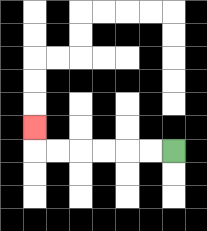{'start': '[7, 6]', 'end': '[1, 5]', 'path_directions': 'L,L,L,L,L,L,U', 'path_coordinates': '[[7, 6], [6, 6], [5, 6], [4, 6], [3, 6], [2, 6], [1, 6], [1, 5]]'}